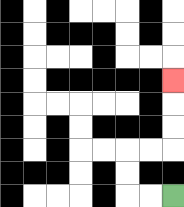{'start': '[7, 8]', 'end': '[7, 3]', 'path_directions': 'L,L,U,U,R,R,U,U,U', 'path_coordinates': '[[7, 8], [6, 8], [5, 8], [5, 7], [5, 6], [6, 6], [7, 6], [7, 5], [7, 4], [7, 3]]'}